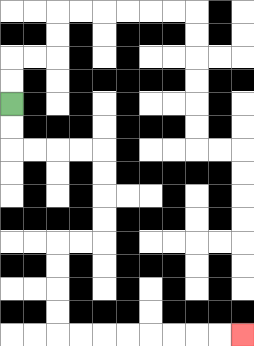{'start': '[0, 4]', 'end': '[10, 14]', 'path_directions': 'D,D,R,R,R,R,D,D,D,D,L,L,D,D,D,D,R,R,R,R,R,R,R,R', 'path_coordinates': '[[0, 4], [0, 5], [0, 6], [1, 6], [2, 6], [3, 6], [4, 6], [4, 7], [4, 8], [4, 9], [4, 10], [3, 10], [2, 10], [2, 11], [2, 12], [2, 13], [2, 14], [3, 14], [4, 14], [5, 14], [6, 14], [7, 14], [8, 14], [9, 14], [10, 14]]'}